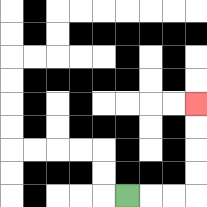{'start': '[5, 8]', 'end': '[8, 4]', 'path_directions': 'R,R,R,U,U,U,U', 'path_coordinates': '[[5, 8], [6, 8], [7, 8], [8, 8], [8, 7], [8, 6], [8, 5], [8, 4]]'}